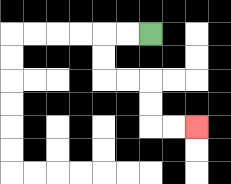{'start': '[6, 1]', 'end': '[8, 5]', 'path_directions': 'L,L,D,D,R,R,D,D,R,R', 'path_coordinates': '[[6, 1], [5, 1], [4, 1], [4, 2], [4, 3], [5, 3], [6, 3], [6, 4], [6, 5], [7, 5], [8, 5]]'}